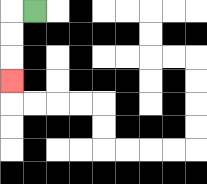{'start': '[1, 0]', 'end': '[0, 3]', 'path_directions': 'L,D,D,D', 'path_coordinates': '[[1, 0], [0, 0], [0, 1], [0, 2], [0, 3]]'}